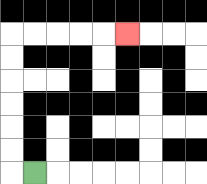{'start': '[1, 7]', 'end': '[5, 1]', 'path_directions': 'L,U,U,U,U,U,U,R,R,R,R,R', 'path_coordinates': '[[1, 7], [0, 7], [0, 6], [0, 5], [0, 4], [0, 3], [0, 2], [0, 1], [1, 1], [2, 1], [3, 1], [4, 1], [5, 1]]'}